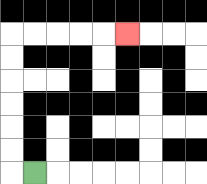{'start': '[1, 7]', 'end': '[5, 1]', 'path_directions': 'L,U,U,U,U,U,U,R,R,R,R,R', 'path_coordinates': '[[1, 7], [0, 7], [0, 6], [0, 5], [0, 4], [0, 3], [0, 2], [0, 1], [1, 1], [2, 1], [3, 1], [4, 1], [5, 1]]'}